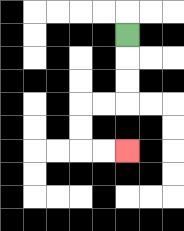{'start': '[5, 1]', 'end': '[5, 6]', 'path_directions': 'D,D,D,L,L,D,D,R,R', 'path_coordinates': '[[5, 1], [5, 2], [5, 3], [5, 4], [4, 4], [3, 4], [3, 5], [3, 6], [4, 6], [5, 6]]'}